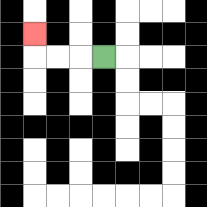{'start': '[4, 2]', 'end': '[1, 1]', 'path_directions': 'L,L,L,U', 'path_coordinates': '[[4, 2], [3, 2], [2, 2], [1, 2], [1, 1]]'}